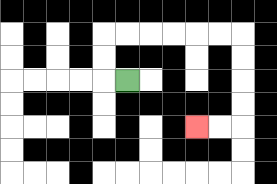{'start': '[5, 3]', 'end': '[8, 5]', 'path_directions': 'L,U,U,R,R,R,R,R,R,D,D,D,D,L,L', 'path_coordinates': '[[5, 3], [4, 3], [4, 2], [4, 1], [5, 1], [6, 1], [7, 1], [8, 1], [9, 1], [10, 1], [10, 2], [10, 3], [10, 4], [10, 5], [9, 5], [8, 5]]'}